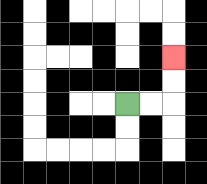{'start': '[5, 4]', 'end': '[7, 2]', 'path_directions': 'R,R,U,U', 'path_coordinates': '[[5, 4], [6, 4], [7, 4], [7, 3], [7, 2]]'}